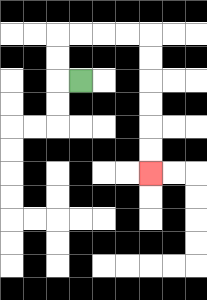{'start': '[3, 3]', 'end': '[6, 7]', 'path_directions': 'L,U,U,R,R,R,R,D,D,D,D,D,D', 'path_coordinates': '[[3, 3], [2, 3], [2, 2], [2, 1], [3, 1], [4, 1], [5, 1], [6, 1], [6, 2], [6, 3], [6, 4], [6, 5], [6, 6], [6, 7]]'}